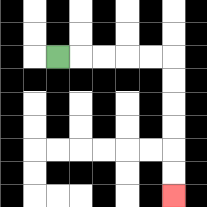{'start': '[2, 2]', 'end': '[7, 8]', 'path_directions': 'R,R,R,R,R,D,D,D,D,D,D', 'path_coordinates': '[[2, 2], [3, 2], [4, 2], [5, 2], [6, 2], [7, 2], [7, 3], [7, 4], [7, 5], [7, 6], [7, 7], [7, 8]]'}